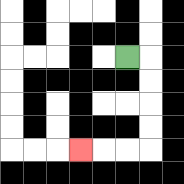{'start': '[5, 2]', 'end': '[3, 6]', 'path_directions': 'R,D,D,D,D,L,L,L', 'path_coordinates': '[[5, 2], [6, 2], [6, 3], [6, 4], [6, 5], [6, 6], [5, 6], [4, 6], [3, 6]]'}